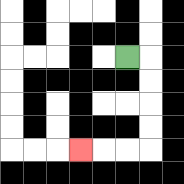{'start': '[5, 2]', 'end': '[3, 6]', 'path_directions': 'R,D,D,D,D,L,L,L', 'path_coordinates': '[[5, 2], [6, 2], [6, 3], [6, 4], [6, 5], [6, 6], [5, 6], [4, 6], [3, 6]]'}